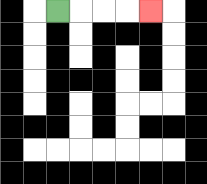{'start': '[2, 0]', 'end': '[6, 0]', 'path_directions': 'R,R,R,R', 'path_coordinates': '[[2, 0], [3, 0], [4, 0], [5, 0], [6, 0]]'}